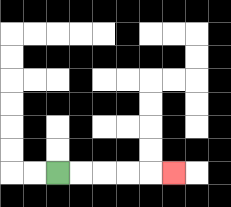{'start': '[2, 7]', 'end': '[7, 7]', 'path_directions': 'R,R,R,R,R', 'path_coordinates': '[[2, 7], [3, 7], [4, 7], [5, 7], [6, 7], [7, 7]]'}